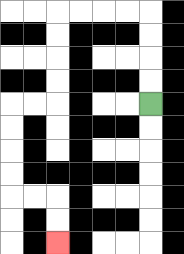{'start': '[6, 4]', 'end': '[2, 10]', 'path_directions': 'U,U,U,U,L,L,L,L,D,D,D,D,L,L,D,D,D,D,R,R,D,D', 'path_coordinates': '[[6, 4], [6, 3], [6, 2], [6, 1], [6, 0], [5, 0], [4, 0], [3, 0], [2, 0], [2, 1], [2, 2], [2, 3], [2, 4], [1, 4], [0, 4], [0, 5], [0, 6], [0, 7], [0, 8], [1, 8], [2, 8], [2, 9], [2, 10]]'}